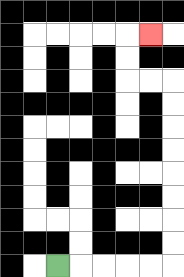{'start': '[2, 11]', 'end': '[6, 1]', 'path_directions': 'R,R,R,R,R,U,U,U,U,U,U,U,U,L,L,U,U,R', 'path_coordinates': '[[2, 11], [3, 11], [4, 11], [5, 11], [6, 11], [7, 11], [7, 10], [7, 9], [7, 8], [7, 7], [7, 6], [7, 5], [7, 4], [7, 3], [6, 3], [5, 3], [5, 2], [5, 1], [6, 1]]'}